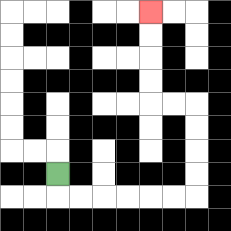{'start': '[2, 7]', 'end': '[6, 0]', 'path_directions': 'D,R,R,R,R,R,R,U,U,U,U,L,L,U,U,U,U', 'path_coordinates': '[[2, 7], [2, 8], [3, 8], [4, 8], [5, 8], [6, 8], [7, 8], [8, 8], [8, 7], [8, 6], [8, 5], [8, 4], [7, 4], [6, 4], [6, 3], [6, 2], [6, 1], [6, 0]]'}